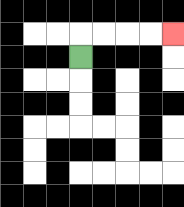{'start': '[3, 2]', 'end': '[7, 1]', 'path_directions': 'U,R,R,R,R', 'path_coordinates': '[[3, 2], [3, 1], [4, 1], [5, 1], [6, 1], [7, 1]]'}